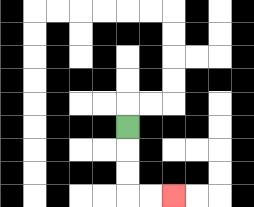{'start': '[5, 5]', 'end': '[7, 8]', 'path_directions': 'D,D,D,R,R', 'path_coordinates': '[[5, 5], [5, 6], [5, 7], [5, 8], [6, 8], [7, 8]]'}